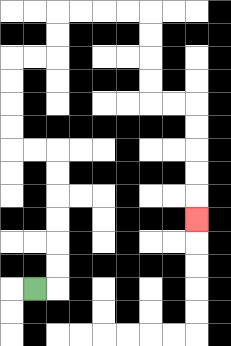{'start': '[1, 12]', 'end': '[8, 9]', 'path_directions': 'R,U,U,U,U,U,U,L,L,U,U,U,U,R,R,U,U,R,R,R,R,D,D,D,D,R,R,D,D,D,D,D', 'path_coordinates': '[[1, 12], [2, 12], [2, 11], [2, 10], [2, 9], [2, 8], [2, 7], [2, 6], [1, 6], [0, 6], [0, 5], [0, 4], [0, 3], [0, 2], [1, 2], [2, 2], [2, 1], [2, 0], [3, 0], [4, 0], [5, 0], [6, 0], [6, 1], [6, 2], [6, 3], [6, 4], [7, 4], [8, 4], [8, 5], [8, 6], [8, 7], [8, 8], [8, 9]]'}